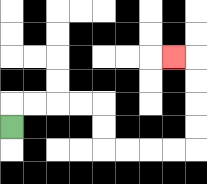{'start': '[0, 5]', 'end': '[7, 2]', 'path_directions': 'U,R,R,R,R,D,D,R,R,R,R,U,U,U,U,L', 'path_coordinates': '[[0, 5], [0, 4], [1, 4], [2, 4], [3, 4], [4, 4], [4, 5], [4, 6], [5, 6], [6, 6], [7, 6], [8, 6], [8, 5], [8, 4], [8, 3], [8, 2], [7, 2]]'}